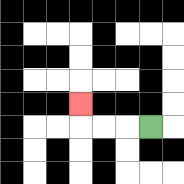{'start': '[6, 5]', 'end': '[3, 4]', 'path_directions': 'L,L,L,U', 'path_coordinates': '[[6, 5], [5, 5], [4, 5], [3, 5], [3, 4]]'}